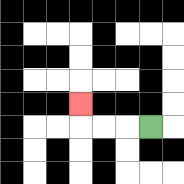{'start': '[6, 5]', 'end': '[3, 4]', 'path_directions': 'L,L,L,U', 'path_coordinates': '[[6, 5], [5, 5], [4, 5], [3, 5], [3, 4]]'}